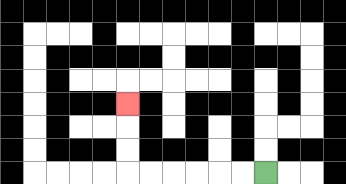{'start': '[11, 7]', 'end': '[5, 4]', 'path_directions': 'L,L,L,L,L,L,U,U,U', 'path_coordinates': '[[11, 7], [10, 7], [9, 7], [8, 7], [7, 7], [6, 7], [5, 7], [5, 6], [5, 5], [5, 4]]'}